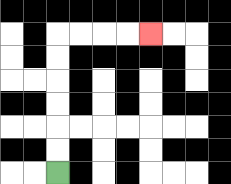{'start': '[2, 7]', 'end': '[6, 1]', 'path_directions': 'U,U,U,U,U,U,R,R,R,R', 'path_coordinates': '[[2, 7], [2, 6], [2, 5], [2, 4], [2, 3], [2, 2], [2, 1], [3, 1], [4, 1], [5, 1], [6, 1]]'}